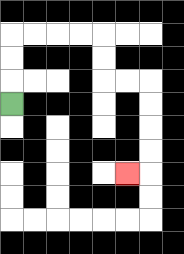{'start': '[0, 4]', 'end': '[5, 7]', 'path_directions': 'U,U,U,R,R,R,R,D,D,R,R,D,D,D,D,L', 'path_coordinates': '[[0, 4], [0, 3], [0, 2], [0, 1], [1, 1], [2, 1], [3, 1], [4, 1], [4, 2], [4, 3], [5, 3], [6, 3], [6, 4], [6, 5], [6, 6], [6, 7], [5, 7]]'}